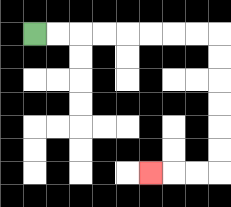{'start': '[1, 1]', 'end': '[6, 7]', 'path_directions': 'R,R,R,R,R,R,R,R,D,D,D,D,D,D,L,L,L', 'path_coordinates': '[[1, 1], [2, 1], [3, 1], [4, 1], [5, 1], [6, 1], [7, 1], [8, 1], [9, 1], [9, 2], [9, 3], [9, 4], [9, 5], [9, 6], [9, 7], [8, 7], [7, 7], [6, 7]]'}